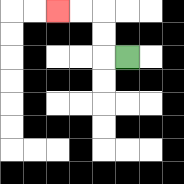{'start': '[5, 2]', 'end': '[2, 0]', 'path_directions': 'L,U,U,L,L', 'path_coordinates': '[[5, 2], [4, 2], [4, 1], [4, 0], [3, 0], [2, 0]]'}